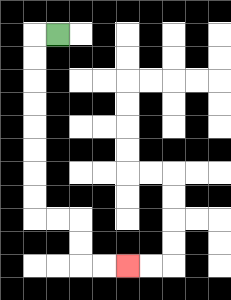{'start': '[2, 1]', 'end': '[5, 11]', 'path_directions': 'L,D,D,D,D,D,D,D,D,R,R,D,D,R,R', 'path_coordinates': '[[2, 1], [1, 1], [1, 2], [1, 3], [1, 4], [1, 5], [1, 6], [1, 7], [1, 8], [1, 9], [2, 9], [3, 9], [3, 10], [3, 11], [4, 11], [5, 11]]'}